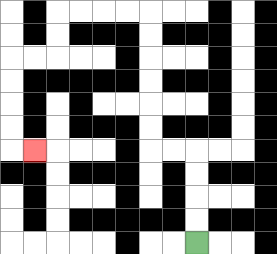{'start': '[8, 10]', 'end': '[1, 6]', 'path_directions': 'U,U,U,U,L,L,U,U,U,U,U,U,L,L,L,L,D,D,L,L,D,D,D,D,R', 'path_coordinates': '[[8, 10], [8, 9], [8, 8], [8, 7], [8, 6], [7, 6], [6, 6], [6, 5], [6, 4], [6, 3], [6, 2], [6, 1], [6, 0], [5, 0], [4, 0], [3, 0], [2, 0], [2, 1], [2, 2], [1, 2], [0, 2], [0, 3], [0, 4], [0, 5], [0, 6], [1, 6]]'}